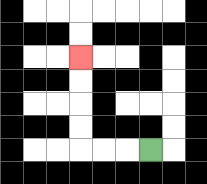{'start': '[6, 6]', 'end': '[3, 2]', 'path_directions': 'L,L,L,U,U,U,U', 'path_coordinates': '[[6, 6], [5, 6], [4, 6], [3, 6], [3, 5], [3, 4], [3, 3], [3, 2]]'}